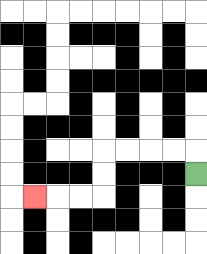{'start': '[8, 7]', 'end': '[1, 8]', 'path_directions': 'U,L,L,L,L,D,D,L,L,L', 'path_coordinates': '[[8, 7], [8, 6], [7, 6], [6, 6], [5, 6], [4, 6], [4, 7], [4, 8], [3, 8], [2, 8], [1, 8]]'}